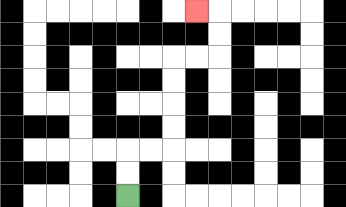{'start': '[5, 8]', 'end': '[8, 0]', 'path_directions': 'U,U,R,R,U,U,U,U,R,R,U,U,L', 'path_coordinates': '[[5, 8], [5, 7], [5, 6], [6, 6], [7, 6], [7, 5], [7, 4], [7, 3], [7, 2], [8, 2], [9, 2], [9, 1], [9, 0], [8, 0]]'}